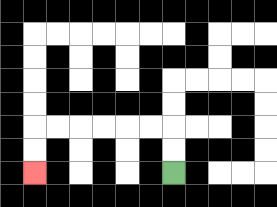{'start': '[7, 7]', 'end': '[1, 7]', 'path_directions': 'U,U,L,L,L,L,L,L,D,D', 'path_coordinates': '[[7, 7], [7, 6], [7, 5], [6, 5], [5, 5], [4, 5], [3, 5], [2, 5], [1, 5], [1, 6], [1, 7]]'}